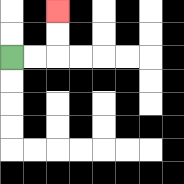{'start': '[0, 2]', 'end': '[2, 0]', 'path_directions': 'R,R,U,U', 'path_coordinates': '[[0, 2], [1, 2], [2, 2], [2, 1], [2, 0]]'}